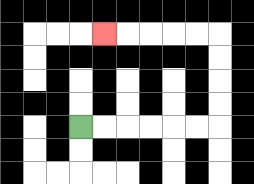{'start': '[3, 5]', 'end': '[4, 1]', 'path_directions': 'R,R,R,R,R,R,U,U,U,U,L,L,L,L,L', 'path_coordinates': '[[3, 5], [4, 5], [5, 5], [6, 5], [7, 5], [8, 5], [9, 5], [9, 4], [9, 3], [9, 2], [9, 1], [8, 1], [7, 1], [6, 1], [5, 1], [4, 1]]'}